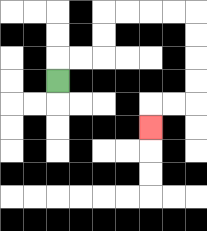{'start': '[2, 3]', 'end': '[6, 5]', 'path_directions': 'U,R,R,U,U,R,R,R,R,D,D,D,D,L,L,D', 'path_coordinates': '[[2, 3], [2, 2], [3, 2], [4, 2], [4, 1], [4, 0], [5, 0], [6, 0], [7, 0], [8, 0], [8, 1], [8, 2], [8, 3], [8, 4], [7, 4], [6, 4], [6, 5]]'}